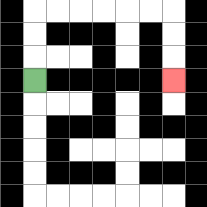{'start': '[1, 3]', 'end': '[7, 3]', 'path_directions': 'U,U,U,R,R,R,R,R,R,D,D,D', 'path_coordinates': '[[1, 3], [1, 2], [1, 1], [1, 0], [2, 0], [3, 0], [4, 0], [5, 0], [6, 0], [7, 0], [7, 1], [7, 2], [7, 3]]'}